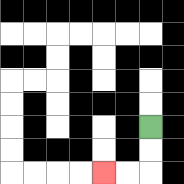{'start': '[6, 5]', 'end': '[4, 7]', 'path_directions': 'D,D,L,L', 'path_coordinates': '[[6, 5], [6, 6], [6, 7], [5, 7], [4, 7]]'}